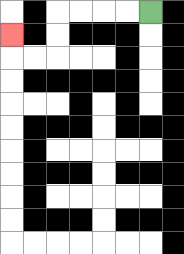{'start': '[6, 0]', 'end': '[0, 1]', 'path_directions': 'L,L,L,L,D,D,L,L,U', 'path_coordinates': '[[6, 0], [5, 0], [4, 0], [3, 0], [2, 0], [2, 1], [2, 2], [1, 2], [0, 2], [0, 1]]'}